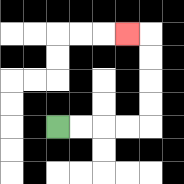{'start': '[2, 5]', 'end': '[5, 1]', 'path_directions': 'R,R,R,R,U,U,U,U,L', 'path_coordinates': '[[2, 5], [3, 5], [4, 5], [5, 5], [6, 5], [6, 4], [6, 3], [6, 2], [6, 1], [5, 1]]'}